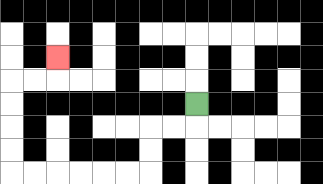{'start': '[8, 4]', 'end': '[2, 2]', 'path_directions': 'D,L,L,D,D,L,L,L,L,L,L,U,U,U,U,R,R,U', 'path_coordinates': '[[8, 4], [8, 5], [7, 5], [6, 5], [6, 6], [6, 7], [5, 7], [4, 7], [3, 7], [2, 7], [1, 7], [0, 7], [0, 6], [0, 5], [0, 4], [0, 3], [1, 3], [2, 3], [2, 2]]'}